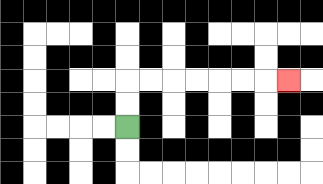{'start': '[5, 5]', 'end': '[12, 3]', 'path_directions': 'U,U,R,R,R,R,R,R,R', 'path_coordinates': '[[5, 5], [5, 4], [5, 3], [6, 3], [7, 3], [8, 3], [9, 3], [10, 3], [11, 3], [12, 3]]'}